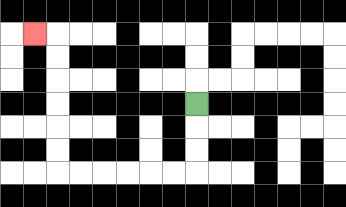{'start': '[8, 4]', 'end': '[1, 1]', 'path_directions': 'D,D,D,L,L,L,L,L,L,U,U,U,U,U,U,L', 'path_coordinates': '[[8, 4], [8, 5], [8, 6], [8, 7], [7, 7], [6, 7], [5, 7], [4, 7], [3, 7], [2, 7], [2, 6], [2, 5], [2, 4], [2, 3], [2, 2], [2, 1], [1, 1]]'}